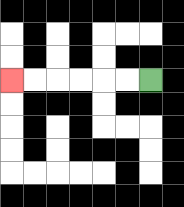{'start': '[6, 3]', 'end': '[0, 3]', 'path_directions': 'L,L,L,L,L,L', 'path_coordinates': '[[6, 3], [5, 3], [4, 3], [3, 3], [2, 3], [1, 3], [0, 3]]'}